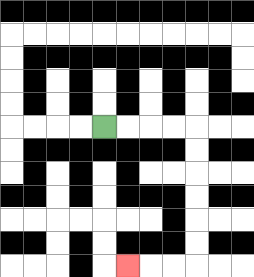{'start': '[4, 5]', 'end': '[5, 11]', 'path_directions': 'R,R,R,R,D,D,D,D,D,D,L,L,L', 'path_coordinates': '[[4, 5], [5, 5], [6, 5], [7, 5], [8, 5], [8, 6], [8, 7], [8, 8], [8, 9], [8, 10], [8, 11], [7, 11], [6, 11], [5, 11]]'}